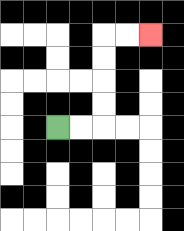{'start': '[2, 5]', 'end': '[6, 1]', 'path_directions': 'R,R,U,U,U,U,R,R', 'path_coordinates': '[[2, 5], [3, 5], [4, 5], [4, 4], [4, 3], [4, 2], [4, 1], [5, 1], [6, 1]]'}